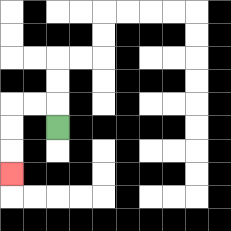{'start': '[2, 5]', 'end': '[0, 7]', 'path_directions': 'U,L,L,D,D,D', 'path_coordinates': '[[2, 5], [2, 4], [1, 4], [0, 4], [0, 5], [0, 6], [0, 7]]'}